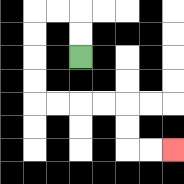{'start': '[3, 2]', 'end': '[7, 6]', 'path_directions': 'U,U,L,L,D,D,D,D,R,R,R,R,D,D,R,R', 'path_coordinates': '[[3, 2], [3, 1], [3, 0], [2, 0], [1, 0], [1, 1], [1, 2], [1, 3], [1, 4], [2, 4], [3, 4], [4, 4], [5, 4], [5, 5], [5, 6], [6, 6], [7, 6]]'}